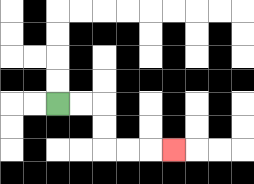{'start': '[2, 4]', 'end': '[7, 6]', 'path_directions': 'R,R,D,D,R,R,R', 'path_coordinates': '[[2, 4], [3, 4], [4, 4], [4, 5], [4, 6], [5, 6], [6, 6], [7, 6]]'}